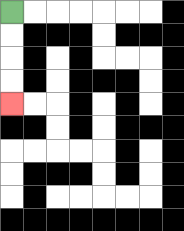{'start': '[0, 0]', 'end': '[0, 4]', 'path_directions': 'D,D,D,D', 'path_coordinates': '[[0, 0], [0, 1], [0, 2], [0, 3], [0, 4]]'}